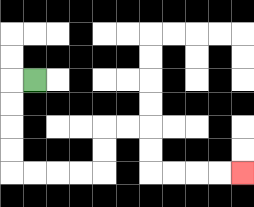{'start': '[1, 3]', 'end': '[10, 7]', 'path_directions': 'L,D,D,D,D,R,R,R,R,U,U,R,R,D,D,R,R,R,R', 'path_coordinates': '[[1, 3], [0, 3], [0, 4], [0, 5], [0, 6], [0, 7], [1, 7], [2, 7], [3, 7], [4, 7], [4, 6], [4, 5], [5, 5], [6, 5], [6, 6], [6, 7], [7, 7], [8, 7], [9, 7], [10, 7]]'}